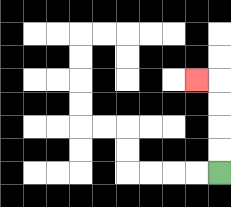{'start': '[9, 7]', 'end': '[8, 3]', 'path_directions': 'U,U,U,U,L', 'path_coordinates': '[[9, 7], [9, 6], [9, 5], [9, 4], [9, 3], [8, 3]]'}